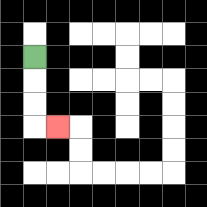{'start': '[1, 2]', 'end': '[2, 5]', 'path_directions': 'D,D,D,R', 'path_coordinates': '[[1, 2], [1, 3], [1, 4], [1, 5], [2, 5]]'}